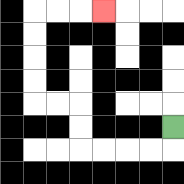{'start': '[7, 5]', 'end': '[4, 0]', 'path_directions': 'D,L,L,L,L,U,U,L,L,U,U,U,U,R,R,R', 'path_coordinates': '[[7, 5], [7, 6], [6, 6], [5, 6], [4, 6], [3, 6], [3, 5], [3, 4], [2, 4], [1, 4], [1, 3], [1, 2], [1, 1], [1, 0], [2, 0], [3, 0], [4, 0]]'}